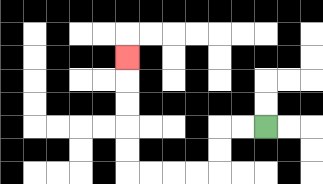{'start': '[11, 5]', 'end': '[5, 2]', 'path_directions': 'L,L,D,D,L,L,L,L,U,U,U,U,U', 'path_coordinates': '[[11, 5], [10, 5], [9, 5], [9, 6], [9, 7], [8, 7], [7, 7], [6, 7], [5, 7], [5, 6], [5, 5], [5, 4], [5, 3], [5, 2]]'}